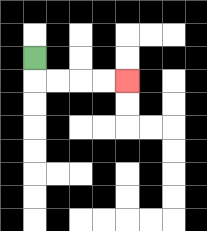{'start': '[1, 2]', 'end': '[5, 3]', 'path_directions': 'D,R,R,R,R', 'path_coordinates': '[[1, 2], [1, 3], [2, 3], [3, 3], [4, 3], [5, 3]]'}